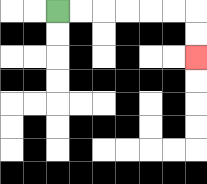{'start': '[2, 0]', 'end': '[8, 2]', 'path_directions': 'R,R,R,R,R,R,D,D', 'path_coordinates': '[[2, 0], [3, 0], [4, 0], [5, 0], [6, 0], [7, 0], [8, 0], [8, 1], [8, 2]]'}